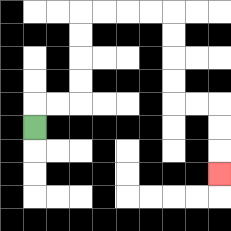{'start': '[1, 5]', 'end': '[9, 7]', 'path_directions': 'U,R,R,U,U,U,U,R,R,R,R,D,D,D,D,R,R,D,D,D', 'path_coordinates': '[[1, 5], [1, 4], [2, 4], [3, 4], [3, 3], [3, 2], [3, 1], [3, 0], [4, 0], [5, 0], [6, 0], [7, 0], [7, 1], [7, 2], [7, 3], [7, 4], [8, 4], [9, 4], [9, 5], [9, 6], [9, 7]]'}